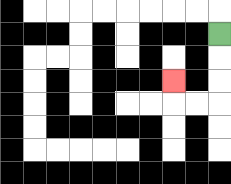{'start': '[9, 1]', 'end': '[7, 3]', 'path_directions': 'D,D,D,L,L,U', 'path_coordinates': '[[9, 1], [9, 2], [9, 3], [9, 4], [8, 4], [7, 4], [7, 3]]'}